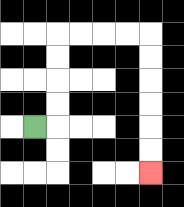{'start': '[1, 5]', 'end': '[6, 7]', 'path_directions': 'R,U,U,U,U,R,R,R,R,D,D,D,D,D,D', 'path_coordinates': '[[1, 5], [2, 5], [2, 4], [2, 3], [2, 2], [2, 1], [3, 1], [4, 1], [5, 1], [6, 1], [6, 2], [6, 3], [6, 4], [6, 5], [6, 6], [6, 7]]'}